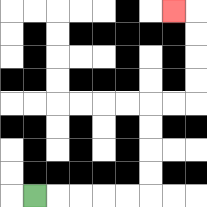{'start': '[1, 8]', 'end': '[7, 0]', 'path_directions': 'R,R,R,R,R,U,U,U,U,R,R,U,U,U,U,L', 'path_coordinates': '[[1, 8], [2, 8], [3, 8], [4, 8], [5, 8], [6, 8], [6, 7], [6, 6], [6, 5], [6, 4], [7, 4], [8, 4], [8, 3], [8, 2], [8, 1], [8, 0], [7, 0]]'}